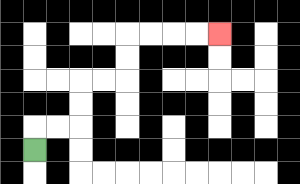{'start': '[1, 6]', 'end': '[9, 1]', 'path_directions': 'U,R,R,U,U,R,R,U,U,R,R,R,R', 'path_coordinates': '[[1, 6], [1, 5], [2, 5], [3, 5], [3, 4], [3, 3], [4, 3], [5, 3], [5, 2], [5, 1], [6, 1], [7, 1], [8, 1], [9, 1]]'}